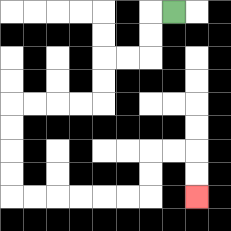{'start': '[7, 0]', 'end': '[8, 8]', 'path_directions': 'L,D,D,L,L,D,D,L,L,L,L,D,D,D,D,R,R,R,R,R,R,U,U,R,R,D,D', 'path_coordinates': '[[7, 0], [6, 0], [6, 1], [6, 2], [5, 2], [4, 2], [4, 3], [4, 4], [3, 4], [2, 4], [1, 4], [0, 4], [0, 5], [0, 6], [0, 7], [0, 8], [1, 8], [2, 8], [3, 8], [4, 8], [5, 8], [6, 8], [6, 7], [6, 6], [7, 6], [8, 6], [8, 7], [8, 8]]'}